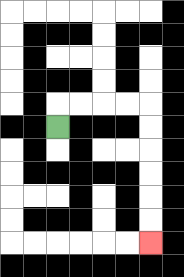{'start': '[2, 5]', 'end': '[6, 10]', 'path_directions': 'U,R,R,R,R,D,D,D,D,D,D', 'path_coordinates': '[[2, 5], [2, 4], [3, 4], [4, 4], [5, 4], [6, 4], [6, 5], [6, 6], [6, 7], [6, 8], [6, 9], [6, 10]]'}